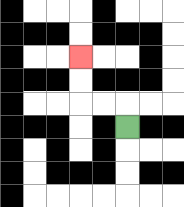{'start': '[5, 5]', 'end': '[3, 2]', 'path_directions': 'U,L,L,U,U', 'path_coordinates': '[[5, 5], [5, 4], [4, 4], [3, 4], [3, 3], [3, 2]]'}